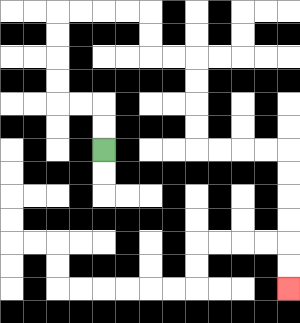{'start': '[4, 6]', 'end': '[12, 12]', 'path_directions': 'U,U,L,L,U,U,U,U,R,R,R,R,D,D,R,R,D,D,D,D,R,R,R,R,D,D,D,D,D,D', 'path_coordinates': '[[4, 6], [4, 5], [4, 4], [3, 4], [2, 4], [2, 3], [2, 2], [2, 1], [2, 0], [3, 0], [4, 0], [5, 0], [6, 0], [6, 1], [6, 2], [7, 2], [8, 2], [8, 3], [8, 4], [8, 5], [8, 6], [9, 6], [10, 6], [11, 6], [12, 6], [12, 7], [12, 8], [12, 9], [12, 10], [12, 11], [12, 12]]'}